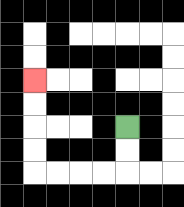{'start': '[5, 5]', 'end': '[1, 3]', 'path_directions': 'D,D,L,L,L,L,U,U,U,U', 'path_coordinates': '[[5, 5], [5, 6], [5, 7], [4, 7], [3, 7], [2, 7], [1, 7], [1, 6], [1, 5], [1, 4], [1, 3]]'}